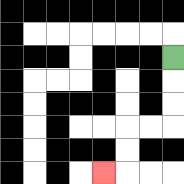{'start': '[7, 2]', 'end': '[4, 7]', 'path_directions': 'D,D,D,L,L,D,D,L', 'path_coordinates': '[[7, 2], [7, 3], [7, 4], [7, 5], [6, 5], [5, 5], [5, 6], [5, 7], [4, 7]]'}